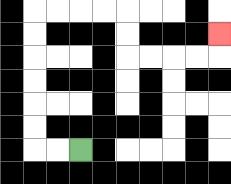{'start': '[3, 6]', 'end': '[9, 1]', 'path_directions': 'L,L,U,U,U,U,U,U,R,R,R,R,D,D,R,R,R,R,U', 'path_coordinates': '[[3, 6], [2, 6], [1, 6], [1, 5], [1, 4], [1, 3], [1, 2], [1, 1], [1, 0], [2, 0], [3, 0], [4, 0], [5, 0], [5, 1], [5, 2], [6, 2], [7, 2], [8, 2], [9, 2], [9, 1]]'}